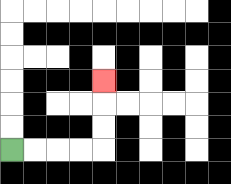{'start': '[0, 6]', 'end': '[4, 3]', 'path_directions': 'R,R,R,R,U,U,U', 'path_coordinates': '[[0, 6], [1, 6], [2, 6], [3, 6], [4, 6], [4, 5], [4, 4], [4, 3]]'}